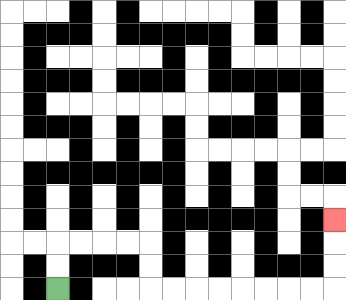{'start': '[2, 12]', 'end': '[14, 9]', 'path_directions': 'U,U,R,R,R,R,D,D,R,R,R,R,R,R,R,R,U,U,U', 'path_coordinates': '[[2, 12], [2, 11], [2, 10], [3, 10], [4, 10], [5, 10], [6, 10], [6, 11], [6, 12], [7, 12], [8, 12], [9, 12], [10, 12], [11, 12], [12, 12], [13, 12], [14, 12], [14, 11], [14, 10], [14, 9]]'}